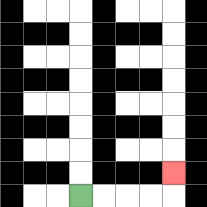{'start': '[3, 8]', 'end': '[7, 7]', 'path_directions': 'R,R,R,R,U', 'path_coordinates': '[[3, 8], [4, 8], [5, 8], [6, 8], [7, 8], [7, 7]]'}